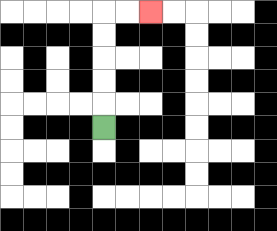{'start': '[4, 5]', 'end': '[6, 0]', 'path_directions': 'U,U,U,U,U,R,R', 'path_coordinates': '[[4, 5], [4, 4], [4, 3], [4, 2], [4, 1], [4, 0], [5, 0], [6, 0]]'}